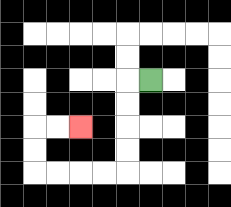{'start': '[6, 3]', 'end': '[3, 5]', 'path_directions': 'L,D,D,D,D,L,L,L,L,U,U,R,R', 'path_coordinates': '[[6, 3], [5, 3], [5, 4], [5, 5], [5, 6], [5, 7], [4, 7], [3, 7], [2, 7], [1, 7], [1, 6], [1, 5], [2, 5], [3, 5]]'}